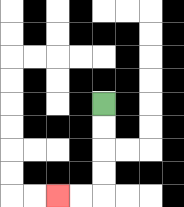{'start': '[4, 4]', 'end': '[2, 8]', 'path_directions': 'D,D,D,D,L,L', 'path_coordinates': '[[4, 4], [4, 5], [4, 6], [4, 7], [4, 8], [3, 8], [2, 8]]'}